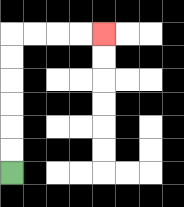{'start': '[0, 7]', 'end': '[4, 1]', 'path_directions': 'U,U,U,U,U,U,R,R,R,R', 'path_coordinates': '[[0, 7], [0, 6], [0, 5], [0, 4], [0, 3], [0, 2], [0, 1], [1, 1], [2, 1], [3, 1], [4, 1]]'}